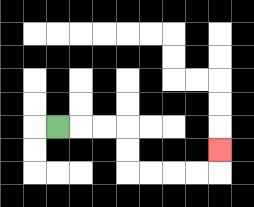{'start': '[2, 5]', 'end': '[9, 6]', 'path_directions': 'R,R,R,D,D,R,R,R,R,U', 'path_coordinates': '[[2, 5], [3, 5], [4, 5], [5, 5], [5, 6], [5, 7], [6, 7], [7, 7], [8, 7], [9, 7], [9, 6]]'}